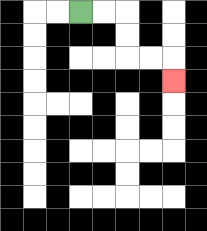{'start': '[3, 0]', 'end': '[7, 3]', 'path_directions': 'R,R,D,D,R,R,D', 'path_coordinates': '[[3, 0], [4, 0], [5, 0], [5, 1], [5, 2], [6, 2], [7, 2], [7, 3]]'}